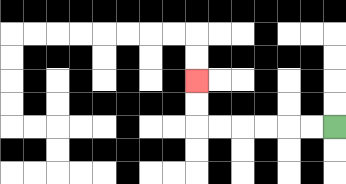{'start': '[14, 5]', 'end': '[8, 3]', 'path_directions': 'L,L,L,L,L,L,U,U', 'path_coordinates': '[[14, 5], [13, 5], [12, 5], [11, 5], [10, 5], [9, 5], [8, 5], [8, 4], [8, 3]]'}